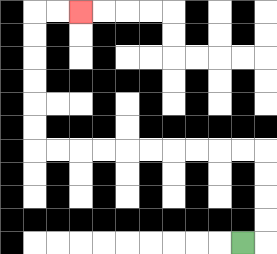{'start': '[10, 10]', 'end': '[3, 0]', 'path_directions': 'R,U,U,U,U,L,L,L,L,L,L,L,L,L,L,U,U,U,U,U,U,R,R', 'path_coordinates': '[[10, 10], [11, 10], [11, 9], [11, 8], [11, 7], [11, 6], [10, 6], [9, 6], [8, 6], [7, 6], [6, 6], [5, 6], [4, 6], [3, 6], [2, 6], [1, 6], [1, 5], [1, 4], [1, 3], [1, 2], [1, 1], [1, 0], [2, 0], [3, 0]]'}